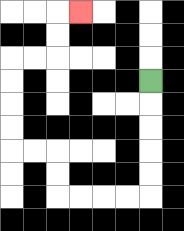{'start': '[6, 3]', 'end': '[3, 0]', 'path_directions': 'D,D,D,D,D,L,L,L,L,U,U,L,L,U,U,U,U,R,R,U,U,R', 'path_coordinates': '[[6, 3], [6, 4], [6, 5], [6, 6], [6, 7], [6, 8], [5, 8], [4, 8], [3, 8], [2, 8], [2, 7], [2, 6], [1, 6], [0, 6], [0, 5], [0, 4], [0, 3], [0, 2], [1, 2], [2, 2], [2, 1], [2, 0], [3, 0]]'}